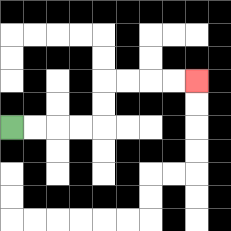{'start': '[0, 5]', 'end': '[8, 3]', 'path_directions': 'R,R,R,R,U,U,R,R,R,R', 'path_coordinates': '[[0, 5], [1, 5], [2, 5], [3, 5], [4, 5], [4, 4], [4, 3], [5, 3], [6, 3], [7, 3], [8, 3]]'}